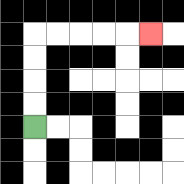{'start': '[1, 5]', 'end': '[6, 1]', 'path_directions': 'U,U,U,U,R,R,R,R,R', 'path_coordinates': '[[1, 5], [1, 4], [1, 3], [1, 2], [1, 1], [2, 1], [3, 1], [4, 1], [5, 1], [6, 1]]'}